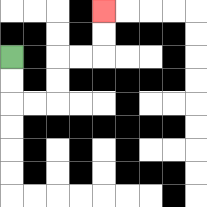{'start': '[0, 2]', 'end': '[4, 0]', 'path_directions': 'D,D,R,R,U,U,R,R,U,U', 'path_coordinates': '[[0, 2], [0, 3], [0, 4], [1, 4], [2, 4], [2, 3], [2, 2], [3, 2], [4, 2], [4, 1], [4, 0]]'}